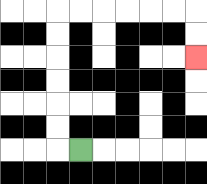{'start': '[3, 6]', 'end': '[8, 2]', 'path_directions': 'L,U,U,U,U,U,U,R,R,R,R,R,R,D,D', 'path_coordinates': '[[3, 6], [2, 6], [2, 5], [2, 4], [2, 3], [2, 2], [2, 1], [2, 0], [3, 0], [4, 0], [5, 0], [6, 0], [7, 0], [8, 0], [8, 1], [8, 2]]'}